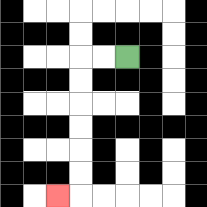{'start': '[5, 2]', 'end': '[2, 8]', 'path_directions': 'L,L,D,D,D,D,D,D,L', 'path_coordinates': '[[5, 2], [4, 2], [3, 2], [3, 3], [3, 4], [3, 5], [3, 6], [3, 7], [3, 8], [2, 8]]'}